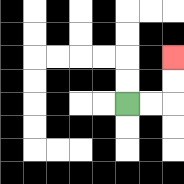{'start': '[5, 4]', 'end': '[7, 2]', 'path_directions': 'R,R,U,U', 'path_coordinates': '[[5, 4], [6, 4], [7, 4], [7, 3], [7, 2]]'}